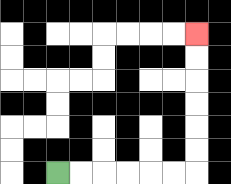{'start': '[2, 7]', 'end': '[8, 1]', 'path_directions': 'R,R,R,R,R,R,U,U,U,U,U,U', 'path_coordinates': '[[2, 7], [3, 7], [4, 7], [5, 7], [6, 7], [7, 7], [8, 7], [8, 6], [8, 5], [8, 4], [8, 3], [8, 2], [8, 1]]'}